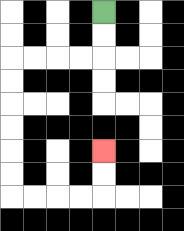{'start': '[4, 0]', 'end': '[4, 6]', 'path_directions': 'D,D,L,L,L,L,D,D,D,D,D,D,R,R,R,R,U,U', 'path_coordinates': '[[4, 0], [4, 1], [4, 2], [3, 2], [2, 2], [1, 2], [0, 2], [0, 3], [0, 4], [0, 5], [0, 6], [0, 7], [0, 8], [1, 8], [2, 8], [3, 8], [4, 8], [4, 7], [4, 6]]'}